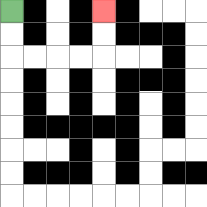{'start': '[0, 0]', 'end': '[4, 0]', 'path_directions': 'D,D,R,R,R,R,U,U', 'path_coordinates': '[[0, 0], [0, 1], [0, 2], [1, 2], [2, 2], [3, 2], [4, 2], [4, 1], [4, 0]]'}